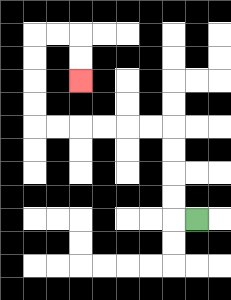{'start': '[8, 9]', 'end': '[3, 3]', 'path_directions': 'L,U,U,U,U,L,L,L,L,L,L,U,U,U,U,R,R,D,D', 'path_coordinates': '[[8, 9], [7, 9], [7, 8], [7, 7], [7, 6], [7, 5], [6, 5], [5, 5], [4, 5], [3, 5], [2, 5], [1, 5], [1, 4], [1, 3], [1, 2], [1, 1], [2, 1], [3, 1], [3, 2], [3, 3]]'}